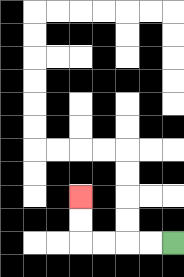{'start': '[7, 10]', 'end': '[3, 8]', 'path_directions': 'L,L,L,L,U,U', 'path_coordinates': '[[7, 10], [6, 10], [5, 10], [4, 10], [3, 10], [3, 9], [3, 8]]'}